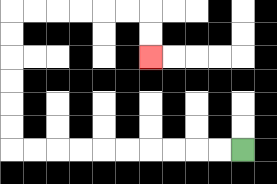{'start': '[10, 6]', 'end': '[6, 2]', 'path_directions': 'L,L,L,L,L,L,L,L,L,L,U,U,U,U,U,U,R,R,R,R,R,R,D,D', 'path_coordinates': '[[10, 6], [9, 6], [8, 6], [7, 6], [6, 6], [5, 6], [4, 6], [3, 6], [2, 6], [1, 6], [0, 6], [0, 5], [0, 4], [0, 3], [0, 2], [0, 1], [0, 0], [1, 0], [2, 0], [3, 0], [4, 0], [5, 0], [6, 0], [6, 1], [6, 2]]'}